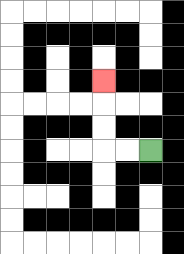{'start': '[6, 6]', 'end': '[4, 3]', 'path_directions': 'L,L,U,U,U', 'path_coordinates': '[[6, 6], [5, 6], [4, 6], [4, 5], [4, 4], [4, 3]]'}